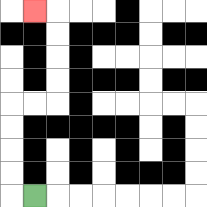{'start': '[1, 8]', 'end': '[1, 0]', 'path_directions': 'L,U,U,U,U,R,R,U,U,U,U,L', 'path_coordinates': '[[1, 8], [0, 8], [0, 7], [0, 6], [0, 5], [0, 4], [1, 4], [2, 4], [2, 3], [2, 2], [2, 1], [2, 0], [1, 0]]'}